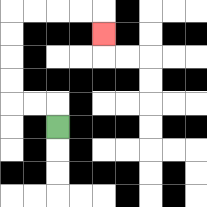{'start': '[2, 5]', 'end': '[4, 1]', 'path_directions': 'U,L,L,U,U,U,U,R,R,R,R,D', 'path_coordinates': '[[2, 5], [2, 4], [1, 4], [0, 4], [0, 3], [0, 2], [0, 1], [0, 0], [1, 0], [2, 0], [3, 0], [4, 0], [4, 1]]'}